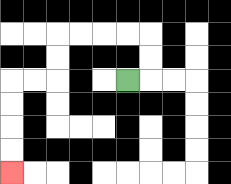{'start': '[5, 3]', 'end': '[0, 7]', 'path_directions': 'R,U,U,L,L,L,L,D,D,L,L,D,D,D,D', 'path_coordinates': '[[5, 3], [6, 3], [6, 2], [6, 1], [5, 1], [4, 1], [3, 1], [2, 1], [2, 2], [2, 3], [1, 3], [0, 3], [0, 4], [0, 5], [0, 6], [0, 7]]'}